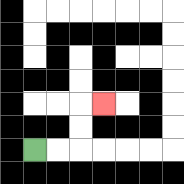{'start': '[1, 6]', 'end': '[4, 4]', 'path_directions': 'R,R,U,U,R', 'path_coordinates': '[[1, 6], [2, 6], [3, 6], [3, 5], [3, 4], [4, 4]]'}